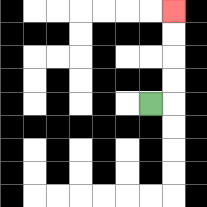{'start': '[6, 4]', 'end': '[7, 0]', 'path_directions': 'R,U,U,U,U', 'path_coordinates': '[[6, 4], [7, 4], [7, 3], [7, 2], [7, 1], [7, 0]]'}